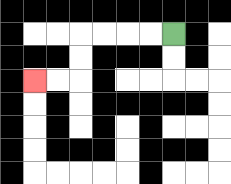{'start': '[7, 1]', 'end': '[1, 3]', 'path_directions': 'L,L,L,L,D,D,L,L', 'path_coordinates': '[[7, 1], [6, 1], [5, 1], [4, 1], [3, 1], [3, 2], [3, 3], [2, 3], [1, 3]]'}